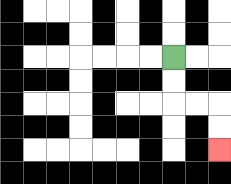{'start': '[7, 2]', 'end': '[9, 6]', 'path_directions': 'D,D,R,R,D,D', 'path_coordinates': '[[7, 2], [7, 3], [7, 4], [8, 4], [9, 4], [9, 5], [9, 6]]'}